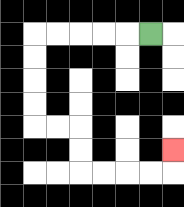{'start': '[6, 1]', 'end': '[7, 6]', 'path_directions': 'L,L,L,L,L,D,D,D,D,R,R,D,D,R,R,R,R,U', 'path_coordinates': '[[6, 1], [5, 1], [4, 1], [3, 1], [2, 1], [1, 1], [1, 2], [1, 3], [1, 4], [1, 5], [2, 5], [3, 5], [3, 6], [3, 7], [4, 7], [5, 7], [6, 7], [7, 7], [7, 6]]'}